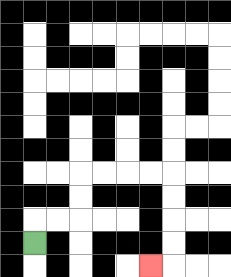{'start': '[1, 10]', 'end': '[6, 11]', 'path_directions': 'U,R,R,U,U,R,R,R,R,D,D,D,D,L', 'path_coordinates': '[[1, 10], [1, 9], [2, 9], [3, 9], [3, 8], [3, 7], [4, 7], [5, 7], [6, 7], [7, 7], [7, 8], [7, 9], [7, 10], [7, 11], [6, 11]]'}